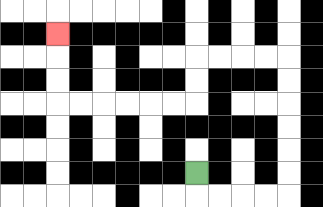{'start': '[8, 7]', 'end': '[2, 1]', 'path_directions': 'D,R,R,R,R,U,U,U,U,U,U,L,L,L,L,D,D,L,L,L,L,L,L,U,U,U', 'path_coordinates': '[[8, 7], [8, 8], [9, 8], [10, 8], [11, 8], [12, 8], [12, 7], [12, 6], [12, 5], [12, 4], [12, 3], [12, 2], [11, 2], [10, 2], [9, 2], [8, 2], [8, 3], [8, 4], [7, 4], [6, 4], [5, 4], [4, 4], [3, 4], [2, 4], [2, 3], [2, 2], [2, 1]]'}